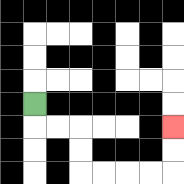{'start': '[1, 4]', 'end': '[7, 5]', 'path_directions': 'D,R,R,D,D,R,R,R,R,U,U', 'path_coordinates': '[[1, 4], [1, 5], [2, 5], [3, 5], [3, 6], [3, 7], [4, 7], [5, 7], [6, 7], [7, 7], [7, 6], [7, 5]]'}